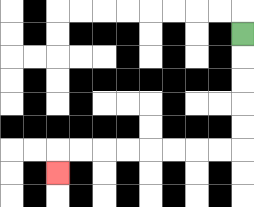{'start': '[10, 1]', 'end': '[2, 7]', 'path_directions': 'D,D,D,D,D,L,L,L,L,L,L,L,L,D', 'path_coordinates': '[[10, 1], [10, 2], [10, 3], [10, 4], [10, 5], [10, 6], [9, 6], [8, 6], [7, 6], [6, 6], [5, 6], [4, 6], [3, 6], [2, 6], [2, 7]]'}